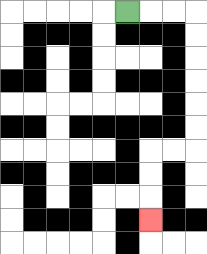{'start': '[5, 0]', 'end': '[6, 9]', 'path_directions': 'R,R,R,D,D,D,D,D,D,L,L,D,D,D', 'path_coordinates': '[[5, 0], [6, 0], [7, 0], [8, 0], [8, 1], [8, 2], [8, 3], [8, 4], [8, 5], [8, 6], [7, 6], [6, 6], [6, 7], [6, 8], [6, 9]]'}